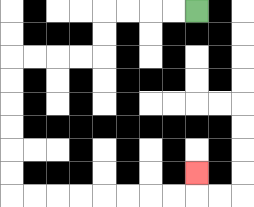{'start': '[8, 0]', 'end': '[8, 7]', 'path_directions': 'L,L,L,L,D,D,L,L,L,L,D,D,D,D,D,D,R,R,R,R,R,R,R,R,U', 'path_coordinates': '[[8, 0], [7, 0], [6, 0], [5, 0], [4, 0], [4, 1], [4, 2], [3, 2], [2, 2], [1, 2], [0, 2], [0, 3], [0, 4], [0, 5], [0, 6], [0, 7], [0, 8], [1, 8], [2, 8], [3, 8], [4, 8], [5, 8], [6, 8], [7, 8], [8, 8], [8, 7]]'}